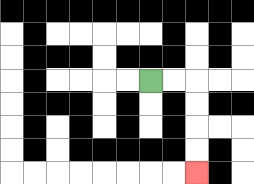{'start': '[6, 3]', 'end': '[8, 7]', 'path_directions': 'R,R,D,D,D,D', 'path_coordinates': '[[6, 3], [7, 3], [8, 3], [8, 4], [8, 5], [8, 6], [8, 7]]'}